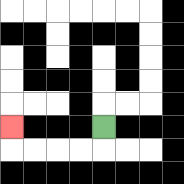{'start': '[4, 5]', 'end': '[0, 5]', 'path_directions': 'D,L,L,L,L,U', 'path_coordinates': '[[4, 5], [4, 6], [3, 6], [2, 6], [1, 6], [0, 6], [0, 5]]'}